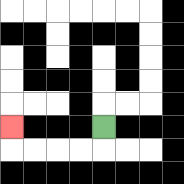{'start': '[4, 5]', 'end': '[0, 5]', 'path_directions': 'D,L,L,L,L,U', 'path_coordinates': '[[4, 5], [4, 6], [3, 6], [2, 6], [1, 6], [0, 6], [0, 5]]'}